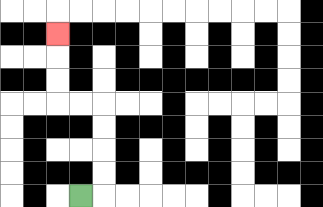{'start': '[3, 8]', 'end': '[2, 1]', 'path_directions': 'R,U,U,U,U,L,L,U,U,U', 'path_coordinates': '[[3, 8], [4, 8], [4, 7], [4, 6], [4, 5], [4, 4], [3, 4], [2, 4], [2, 3], [2, 2], [2, 1]]'}